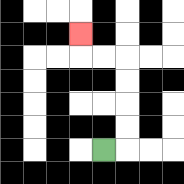{'start': '[4, 6]', 'end': '[3, 1]', 'path_directions': 'R,U,U,U,U,L,L,U', 'path_coordinates': '[[4, 6], [5, 6], [5, 5], [5, 4], [5, 3], [5, 2], [4, 2], [3, 2], [3, 1]]'}